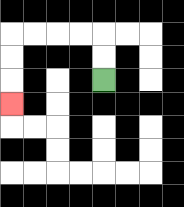{'start': '[4, 3]', 'end': '[0, 4]', 'path_directions': 'U,U,L,L,L,L,D,D,D', 'path_coordinates': '[[4, 3], [4, 2], [4, 1], [3, 1], [2, 1], [1, 1], [0, 1], [0, 2], [0, 3], [0, 4]]'}